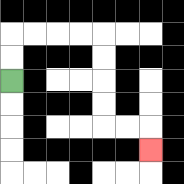{'start': '[0, 3]', 'end': '[6, 6]', 'path_directions': 'U,U,R,R,R,R,D,D,D,D,R,R,D', 'path_coordinates': '[[0, 3], [0, 2], [0, 1], [1, 1], [2, 1], [3, 1], [4, 1], [4, 2], [4, 3], [4, 4], [4, 5], [5, 5], [6, 5], [6, 6]]'}